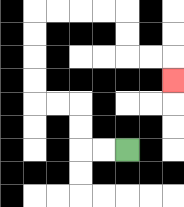{'start': '[5, 6]', 'end': '[7, 3]', 'path_directions': 'L,L,U,U,L,L,U,U,U,U,R,R,R,R,D,D,R,R,D', 'path_coordinates': '[[5, 6], [4, 6], [3, 6], [3, 5], [3, 4], [2, 4], [1, 4], [1, 3], [1, 2], [1, 1], [1, 0], [2, 0], [3, 0], [4, 0], [5, 0], [5, 1], [5, 2], [6, 2], [7, 2], [7, 3]]'}